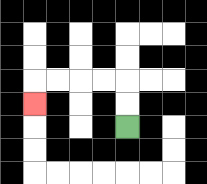{'start': '[5, 5]', 'end': '[1, 4]', 'path_directions': 'U,U,L,L,L,L,D', 'path_coordinates': '[[5, 5], [5, 4], [5, 3], [4, 3], [3, 3], [2, 3], [1, 3], [1, 4]]'}